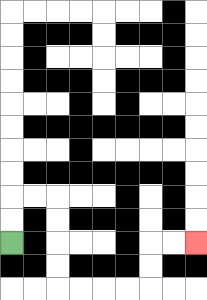{'start': '[0, 10]', 'end': '[8, 10]', 'path_directions': 'U,U,R,R,D,D,D,D,R,R,R,R,U,U,R,R', 'path_coordinates': '[[0, 10], [0, 9], [0, 8], [1, 8], [2, 8], [2, 9], [2, 10], [2, 11], [2, 12], [3, 12], [4, 12], [5, 12], [6, 12], [6, 11], [6, 10], [7, 10], [8, 10]]'}